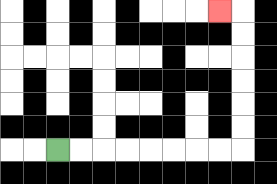{'start': '[2, 6]', 'end': '[9, 0]', 'path_directions': 'R,R,R,R,R,R,R,R,U,U,U,U,U,U,L', 'path_coordinates': '[[2, 6], [3, 6], [4, 6], [5, 6], [6, 6], [7, 6], [8, 6], [9, 6], [10, 6], [10, 5], [10, 4], [10, 3], [10, 2], [10, 1], [10, 0], [9, 0]]'}